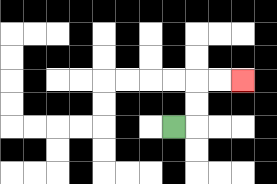{'start': '[7, 5]', 'end': '[10, 3]', 'path_directions': 'R,U,U,R,R', 'path_coordinates': '[[7, 5], [8, 5], [8, 4], [8, 3], [9, 3], [10, 3]]'}